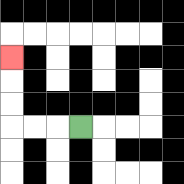{'start': '[3, 5]', 'end': '[0, 2]', 'path_directions': 'L,L,L,U,U,U', 'path_coordinates': '[[3, 5], [2, 5], [1, 5], [0, 5], [0, 4], [0, 3], [0, 2]]'}